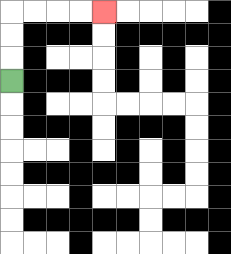{'start': '[0, 3]', 'end': '[4, 0]', 'path_directions': 'U,U,U,R,R,R,R', 'path_coordinates': '[[0, 3], [0, 2], [0, 1], [0, 0], [1, 0], [2, 0], [3, 0], [4, 0]]'}